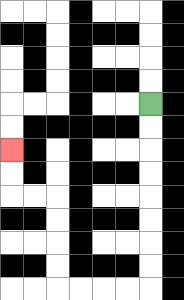{'start': '[6, 4]', 'end': '[0, 6]', 'path_directions': 'D,D,D,D,D,D,D,D,L,L,L,L,U,U,U,U,L,L,U,U', 'path_coordinates': '[[6, 4], [6, 5], [6, 6], [6, 7], [6, 8], [6, 9], [6, 10], [6, 11], [6, 12], [5, 12], [4, 12], [3, 12], [2, 12], [2, 11], [2, 10], [2, 9], [2, 8], [1, 8], [0, 8], [0, 7], [0, 6]]'}